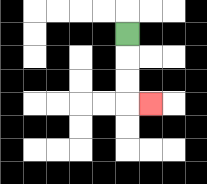{'start': '[5, 1]', 'end': '[6, 4]', 'path_directions': 'D,D,D,R', 'path_coordinates': '[[5, 1], [5, 2], [5, 3], [5, 4], [6, 4]]'}